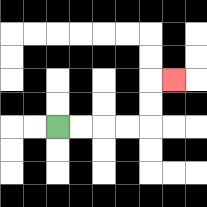{'start': '[2, 5]', 'end': '[7, 3]', 'path_directions': 'R,R,R,R,U,U,R', 'path_coordinates': '[[2, 5], [3, 5], [4, 5], [5, 5], [6, 5], [6, 4], [6, 3], [7, 3]]'}